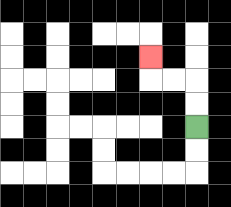{'start': '[8, 5]', 'end': '[6, 2]', 'path_directions': 'U,U,L,L,U', 'path_coordinates': '[[8, 5], [8, 4], [8, 3], [7, 3], [6, 3], [6, 2]]'}